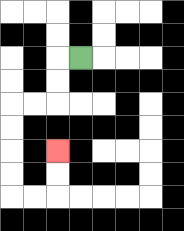{'start': '[3, 2]', 'end': '[2, 6]', 'path_directions': 'L,D,D,L,L,D,D,D,D,R,R,U,U', 'path_coordinates': '[[3, 2], [2, 2], [2, 3], [2, 4], [1, 4], [0, 4], [0, 5], [0, 6], [0, 7], [0, 8], [1, 8], [2, 8], [2, 7], [2, 6]]'}